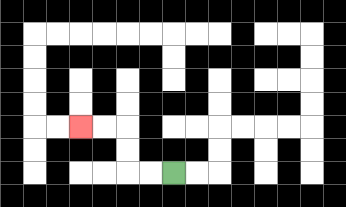{'start': '[7, 7]', 'end': '[3, 5]', 'path_directions': 'L,L,U,U,L,L', 'path_coordinates': '[[7, 7], [6, 7], [5, 7], [5, 6], [5, 5], [4, 5], [3, 5]]'}